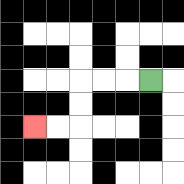{'start': '[6, 3]', 'end': '[1, 5]', 'path_directions': 'L,L,L,D,D,L,L', 'path_coordinates': '[[6, 3], [5, 3], [4, 3], [3, 3], [3, 4], [3, 5], [2, 5], [1, 5]]'}